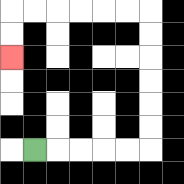{'start': '[1, 6]', 'end': '[0, 2]', 'path_directions': 'R,R,R,R,R,U,U,U,U,U,U,L,L,L,L,L,L,D,D', 'path_coordinates': '[[1, 6], [2, 6], [3, 6], [4, 6], [5, 6], [6, 6], [6, 5], [6, 4], [6, 3], [6, 2], [6, 1], [6, 0], [5, 0], [4, 0], [3, 0], [2, 0], [1, 0], [0, 0], [0, 1], [0, 2]]'}